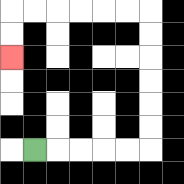{'start': '[1, 6]', 'end': '[0, 2]', 'path_directions': 'R,R,R,R,R,U,U,U,U,U,U,L,L,L,L,L,L,D,D', 'path_coordinates': '[[1, 6], [2, 6], [3, 6], [4, 6], [5, 6], [6, 6], [6, 5], [6, 4], [6, 3], [6, 2], [6, 1], [6, 0], [5, 0], [4, 0], [3, 0], [2, 0], [1, 0], [0, 0], [0, 1], [0, 2]]'}